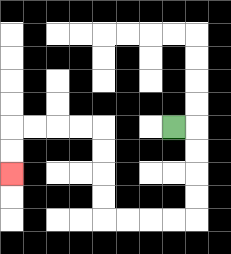{'start': '[7, 5]', 'end': '[0, 7]', 'path_directions': 'R,D,D,D,D,L,L,L,L,U,U,U,U,L,L,L,L,D,D', 'path_coordinates': '[[7, 5], [8, 5], [8, 6], [8, 7], [8, 8], [8, 9], [7, 9], [6, 9], [5, 9], [4, 9], [4, 8], [4, 7], [4, 6], [4, 5], [3, 5], [2, 5], [1, 5], [0, 5], [0, 6], [0, 7]]'}